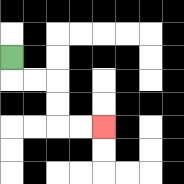{'start': '[0, 2]', 'end': '[4, 5]', 'path_directions': 'D,R,R,D,D,R,R', 'path_coordinates': '[[0, 2], [0, 3], [1, 3], [2, 3], [2, 4], [2, 5], [3, 5], [4, 5]]'}